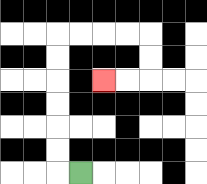{'start': '[3, 7]', 'end': '[4, 3]', 'path_directions': 'L,U,U,U,U,U,U,R,R,R,R,D,D,L,L', 'path_coordinates': '[[3, 7], [2, 7], [2, 6], [2, 5], [2, 4], [2, 3], [2, 2], [2, 1], [3, 1], [4, 1], [5, 1], [6, 1], [6, 2], [6, 3], [5, 3], [4, 3]]'}